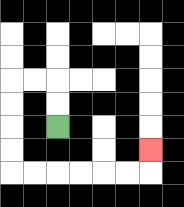{'start': '[2, 5]', 'end': '[6, 6]', 'path_directions': 'U,U,L,L,D,D,D,D,R,R,R,R,R,R,U', 'path_coordinates': '[[2, 5], [2, 4], [2, 3], [1, 3], [0, 3], [0, 4], [0, 5], [0, 6], [0, 7], [1, 7], [2, 7], [3, 7], [4, 7], [5, 7], [6, 7], [6, 6]]'}